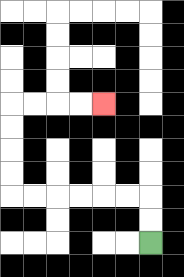{'start': '[6, 10]', 'end': '[4, 4]', 'path_directions': 'U,U,L,L,L,L,L,L,U,U,U,U,R,R,R,R', 'path_coordinates': '[[6, 10], [6, 9], [6, 8], [5, 8], [4, 8], [3, 8], [2, 8], [1, 8], [0, 8], [0, 7], [0, 6], [0, 5], [0, 4], [1, 4], [2, 4], [3, 4], [4, 4]]'}